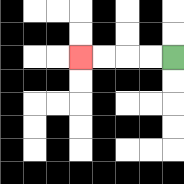{'start': '[7, 2]', 'end': '[3, 2]', 'path_directions': 'L,L,L,L', 'path_coordinates': '[[7, 2], [6, 2], [5, 2], [4, 2], [3, 2]]'}